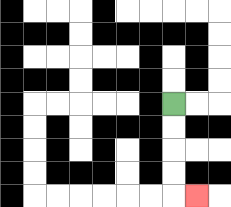{'start': '[7, 4]', 'end': '[8, 8]', 'path_directions': 'D,D,D,D,R', 'path_coordinates': '[[7, 4], [7, 5], [7, 6], [7, 7], [7, 8], [8, 8]]'}